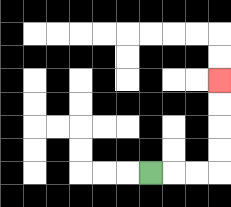{'start': '[6, 7]', 'end': '[9, 3]', 'path_directions': 'R,R,R,U,U,U,U', 'path_coordinates': '[[6, 7], [7, 7], [8, 7], [9, 7], [9, 6], [9, 5], [9, 4], [9, 3]]'}